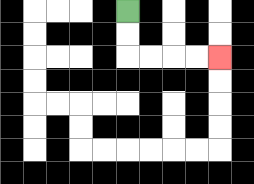{'start': '[5, 0]', 'end': '[9, 2]', 'path_directions': 'D,D,R,R,R,R', 'path_coordinates': '[[5, 0], [5, 1], [5, 2], [6, 2], [7, 2], [8, 2], [9, 2]]'}